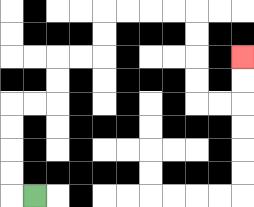{'start': '[1, 8]', 'end': '[10, 2]', 'path_directions': 'L,U,U,U,U,R,R,U,U,R,R,U,U,R,R,R,R,D,D,D,D,R,R,U,U', 'path_coordinates': '[[1, 8], [0, 8], [0, 7], [0, 6], [0, 5], [0, 4], [1, 4], [2, 4], [2, 3], [2, 2], [3, 2], [4, 2], [4, 1], [4, 0], [5, 0], [6, 0], [7, 0], [8, 0], [8, 1], [8, 2], [8, 3], [8, 4], [9, 4], [10, 4], [10, 3], [10, 2]]'}